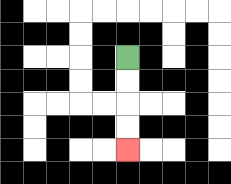{'start': '[5, 2]', 'end': '[5, 6]', 'path_directions': 'D,D,D,D', 'path_coordinates': '[[5, 2], [5, 3], [5, 4], [5, 5], [5, 6]]'}